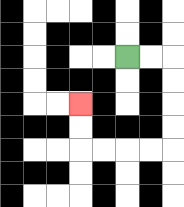{'start': '[5, 2]', 'end': '[3, 4]', 'path_directions': 'R,R,D,D,D,D,L,L,L,L,U,U', 'path_coordinates': '[[5, 2], [6, 2], [7, 2], [7, 3], [7, 4], [7, 5], [7, 6], [6, 6], [5, 6], [4, 6], [3, 6], [3, 5], [3, 4]]'}